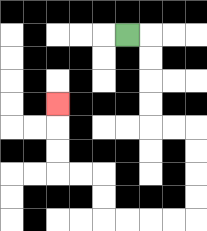{'start': '[5, 1]', 'end': '[2, 4]', 'path_directions': 'R,D,D,D,D,R,R,D,D,D,D,L,L,L,L,U,U,L,L,U,U,U', 'path_coordinates': '[[5, 1], [6, 1], [6, 2], [6, 3], [6, 4], [6, 5], [7, 5], [8, 5], [8, 6], [8, 7], [8, 8], [8, 9], [7, 9], [6, 9], [5, 9], [4, 9], [4, 8], [4, 7], [3, 7], [2, 7], [2, 6], [2, 5], [2, 4]]'}